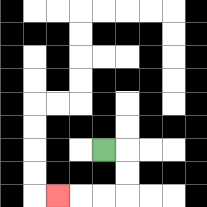{'start': '[4, 6]', 'end': '[2, 8]', 'path_directions': 'R,D,D,L,L,L', 'path_coordinates': '[[4, 6], [5, 6], [5, 7], [5, 8], [4, 8], [3, 8], [2, 8]]'}